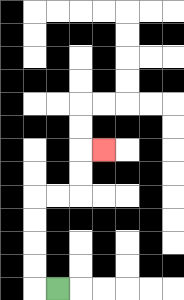{'start': '[2, 12]', 'end': '[4, 6]', 'path_directions': 'L,U,U,U,U,R,R,U,U,R', 'path_coordinates': '[[2, 12], [1, 12], [1, 11], [1, 10], [1, 9], [1, 8], [2, 8], [3, 8], [3, 7], [3, 6], [4, 6]]'}